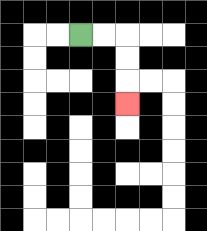{'start': '[3, 1]', 'end': '[5, 4]', 'path_directions': 'R,R,D,D,D', 'path_coordinates': '[[3, 1], [4, 1], [5, 1], [5, 2], [5, 3], [5, 4]]'}